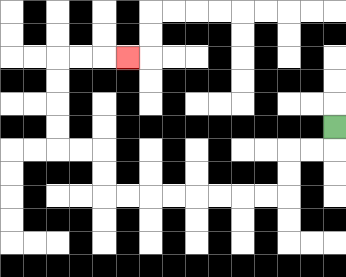{'start': '[14, 5]', 'end': '[5, 2]', 'path_directions': 'D,L,L,D,D,L,L,L,L,L,L,L,L,U,U,L,L,U,U,U,U,R,R,R', 'path_coordinates': '[[14, 5], [14, 6], [13, 6], [12, 6], [12, 7], [12, 8], [11, 8], [10, 8], [9, 8], [8, 8], [7, 8], [6, 8], [5, 8], [4, 8], [4, 7], [4, 6], [3, 6], [2, 6], [2, 5], [2, 4], [2, 3], [2, 2], [3, 2], [4, 2], [5, 2]]'}